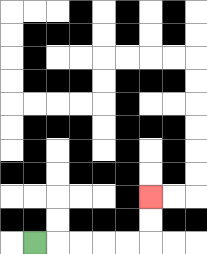{'start': '[1, 10]', 'end': '[6, 8]', 'path_directions': 'R,R,R,R,R,U,U', 'path_coordinates': '[[1, 10], [2, 10], [3, 10], [4, 10], [5, 10], [6, 10], [6, 9], [6, 8]]'}